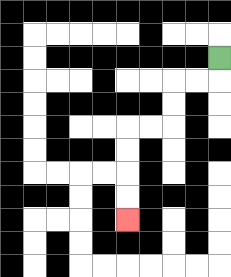{'start': '[9, 2]', 'end': '[5, 9]', 'path_directions': 'D,L,L,D,D,L,L,D,D,D,D', 'path_coordinates': '[[9, 2], [9, 3], [8, 3], [7, 3], [7, 4], [7, 5], [6, 5], [5, 5], [5, 6], [5, 7], [5, 8], [5, 9]]'}